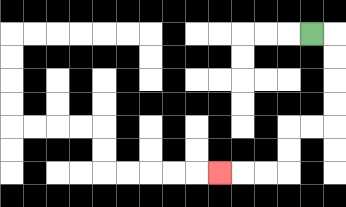{'start': '[13, 1]', 'end': '[9, 7]', 'path_directions': 'R,D,D,D,D,L,L,D,D,L,L,L', 'path_coordinates': '[[13, 1], [14, 1], [14, 2], [14, 3], [14, 4], [14, 5], [13, 5], [12, 5], [12, 6], [12, 7], [11, 7], [10, 7], [9, 7]]'}